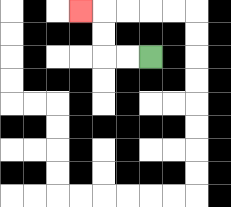{'start': '[6, 2]', 'end': '[3, 0]', 'path_directions': 'L,L,U,U,L', 'path_coordinates': '[[6, 2], [5, 2], [4, 2], [4, 1], [4, 0], [3, 0]]'}